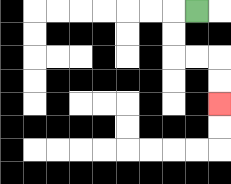{'start': '[8, 0]', 'end': '[9, 4]', 'path_directions': 'L,D,D,R,R,D,D', 'path_coordinates': '[[8, 0], [7, 0], [7, 1], [7, 2], [8, 2], [9, 2], [9, 3], [9, 4]]'}